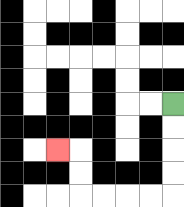{'start': '[7, 4]', 'end': '[2, 6]', 'path_directions': 'D,D,D,D,L,L,L,L,U,U,L', 'path_coordinates': '[[7, 4], [7, 5], [7, 6], [7, 7], [7, 8], [6, 8], [5, 8], [4, 8], [3, 8], [3, 7], [3, 6], [2, 6]]'}